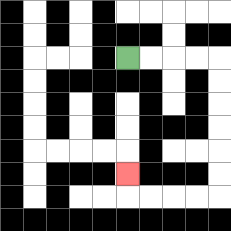{'start': '[5, 2]', 'end': '[5, 7]', 'path_directions': 'R,R,R,R,D,D,D,D,D,D,L,L,L,L,U', 'path_coordinates': '[[5, 2], [6, 2], [7, 2], [8, 2], [9, 2], [9, 3], [9, 4], [9, 5], [9, 6], [9, 7], [9, 8], [8, 8], [7, 8], [6, 8], [5, 8], [5, 7]]'}